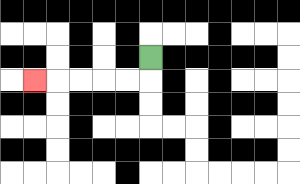{'start': '[6, 2]', 'end': '[1, 3]', 'path_directions': 'D,L,L,L,L,L', 'path_coordinates': '[[6, 2], [6, 3], [5, 3], [4, 3], [3, 3], [2, 3], [1, 3]]'}